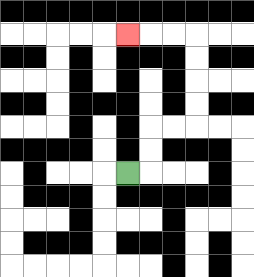{'start': '[5, 7]', 'end': '[5, 1]', 'path_directions': 'R,U,U,R,R,U,U,U,U,L,L,L', 'path_coordinates': '[[5, 7], [6, 7], [6, 6], [6, 5], [7, 5], [8, 5], [8, 4], [8, 3], [8, 2], [8, 1], [7, 1], [6, 1], [5, 1]]'}